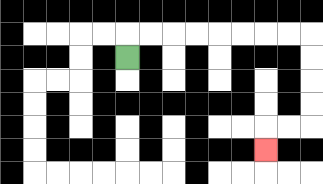{'start': '[5, 2]', 'end': '[11, 6]', 'path_directions': 'U,R,R,R,R,R,R,R,R,D,D,D,D,L,L,D', 'path_coordinates': '[[5, 2], [5, 1], [6, 1], [7, 1], [8, 1], [9, 1], [10, 1], [11, 1], [12, 1], [13, 1], [13, 2], [13, 3], [13, 4], [13, 5], [12, 5], [11, 5], [11, 6]]'}